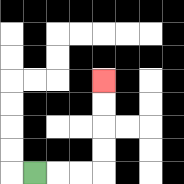{'start': '[1, 7]', 'end': '[4, 3]', 'path_directions': 'R,R,R,U,U,U,U', 'path_coordinates': '[[1, 7], [2, 7], [3, 7], [4, 7], [4, 6], [4, 5], [4, 4], [4, 3]]'}